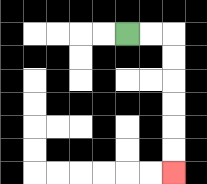{'start': '[5, 1]', 'end': '[7, 7]', 'path_directions': 'R,R,D,D,D,D,D,D', 'path_coordinates': '[[5, 1], [6, 1], [7, 1], [7, 2], [7, 3], [7, 4], [7, 5], [7, 6], [7, 7]]'}